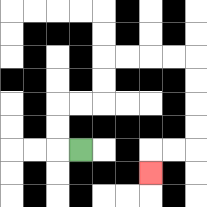{'start': '[3, 6]', 'end': '[6, 7]', 'path_directions': 'L,U,U,R,R,U,U,R,R,R,R,D,D,D,D,L,L,D', 'path_coordinates': '[[3, 6], [2, 6], [2, 5], [2, 4], [3, 4], [4, 4], [4, 3], [4, 2], [5, 2], [6, 2], [7, 2], [8, 2], [8, 3], [8, 4], [8, 5], [8, 6], [7, 6], [6, 6], [6, 7]]'}